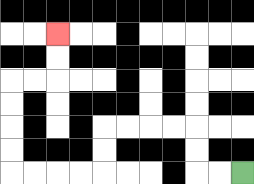{'start': '[10, 7]', 'end': '[2, 1]', 'path_directions': 'L,L,U,U,L,L,L,L,D,D,L,L,L,L,U,U,U,U,R,R,U,U', 'path_coordinates': '[[10, 7], [9, 7], [8, 7], [8, 6], [8, 5], [7, 5], [6, 5], [5, 5], [4, 5], [4, 6], [4, 7], [3, 7], [2, 7], [1, 7], [0, 7], [0, 6], [0, 5], [0, 4], [0, 3], [1, 3], [2, 3], [2, 2], [2, 1]]'}